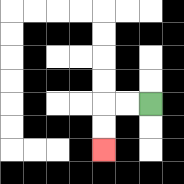{'start': '[6, 4]', 'end': '[4, 6]', 'path_directions': 'L,L,D,D', 'path_coordinates': '[[6, 4], [5, 4], [4, 4], [4, 5], [4, 6]]'}